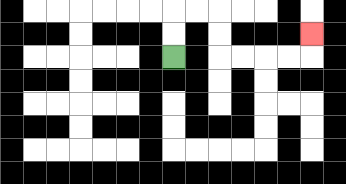{'start': '[7, 2]', 'end': '[13, 1]', 'path_directions': 'U,U,R,R,D,D,R,R,R,R,U', 'path_coordinates': '[[7, 2], [7, 1], [7, 0], [8, 0], [9, 0], [9, 1], [9, 2], [10, 2], [11, 2], [12, 2], [13, 2], [13, 1]]'}